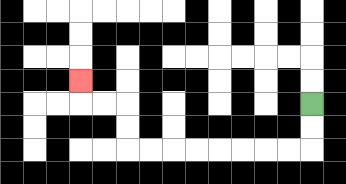{'start': '[13, 4]', 'end': '[3, 3]', 'path_directions': 'D,D,L,L,L,L,L,L,L,L,U,U,L,L,U', 'path_coordinates': '[[13, 4], [13, 5], [13, 6], [12, 6], [11, 6], [10, 6], [9, 6], [8, 6], [7, 6], [6, 6], [5, 6], [5, 5], [5, 4], [4, 4], [3, 4], [3, 3]]'}